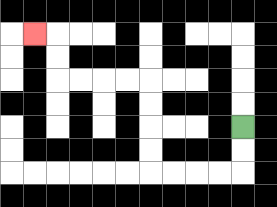{'start': '[10, 5]', 'end': '[1, 1]', 'path_directions': 'D,D,L,L,L,L,U,U,U,U,L,L,L,L,U,U,L', 'path_coordinates': '[[10, 5], [10, 6], [10, 7], [9, 7], [8, 7], [7, 7], [6, 7], [6, 6], [6, 5], [6, 4], [6, 3], [5, 3], [4, 3], [3, 3], [2, 3], [2, 2], [2, 1], [1, 1]]'}